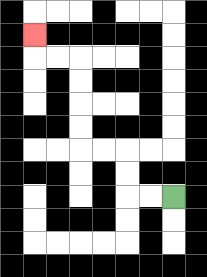{'start': '[7, 8]', 'end': '[1, 1]', 'path_directions': 'L,L,U,U,L,L,U,U,U,U,L,L,U', 'path_coordinates': '[[7, 8], [6, 8], [5, 8], [5, 7], [5, 6], [4, 6], [3, 6], [3, 5], [3, 4], [3, 3], [3, 2], [2, 2], [1, 2], [1, 1]]'}